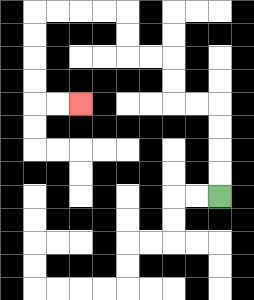{'start': '[9, 8]', 'end': '[3, 4]', 'path_directions': 'U,U,U,U,L,L,U,U,L,L,U,U,L,L,L,L,D,D,D,D,R,R', 'path_coordinates': '[[9, 8], [9, 7], [9, 6], [9, 5], [9, 4], [8, 4], [7, 4], [7, 3], [7, 2], [6, 2], [5, 2], [5, 1], [5, 0], [4, 0], [3, 0], [2, 0], [1, 0], [1, 1], [1, 2], [1, 3], [1, 4], [2, 4], [3, 4]]'}